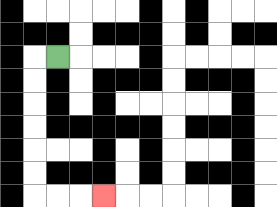{'start': '[2, 2]', 'end': '[4, 8]', 'path_directions': 'L,D,D,D,D,D,D,R,R,R', 'path_coordinates': '[[2, 2], [1, 2], [1, 3], [1, 4], [1, 5], [1, 6], [1, 7], [1, 8], [2, 8], [3, 8], [4, 8]]'}